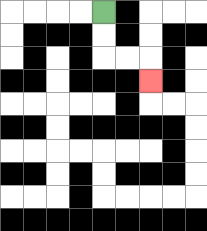{'start': '[4, 0]', 'end': '[6, 3]', 'path_directions': 'D,D,R,R,D', 'path_coordinates': '[[4, 0], [4, 1], [4, 2], [5, 2], [6, 2], [6, 3]]'}